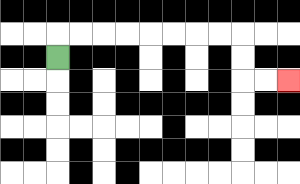{'start': '[2, 2]', 'end': '[12, 3]', 'path_directions': 'U,R,R,R,R,R,R,R,R,D,D,R,R', 'path_coordinates': '[[2, 2], [2, 1], [3, 1], [4, 1], [5, 1], [6, 1], [7, 1], [8, 1], [9, 1], [10, 1], [10, 2], [10, 3], [11, 3], [12, 3]]'}